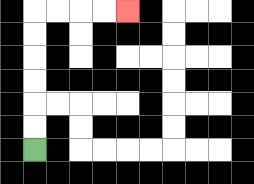{'start': '[1, 6]', 'end': '[5, 0]', 'path_directions': 'U,U,U,U,U,U,R,R,R,R', 'path_coordinates': '[[1, 6], [1, 5], [1, 4], [1, 3], [1, 2], [1, 1], [1, 0], [2, 0], [3, 0], [4, 0], [5, 0]]'}